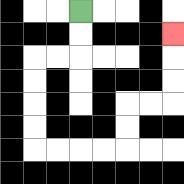{'start': '[3, 0]', 'end': '[7, 1]', 'path_directions': 'D,D,L,L,D,D,D,D,R,R,R,R,U,U,R,R,U,U,U', 'path_coordinates': '[[3, 0], [3, 1], [3, 2], [2, 2], [1, 2], [1, 3], [1, 4], [1, 5], [1, 6], [2, 6], [3, 6], [4, 6], [5, 6], [5, 5], [5, 4], [6, 4], [7, 4], [7, 3], [7, 2], [7, 1]]'}